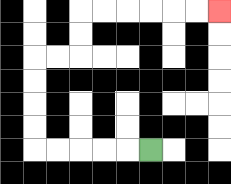{'start': '[6, 6]', 'end': '[9, 0]', 'path_directions': 'L,L,L,L,L,U,U,U,U,R,R,U,U,R,R,R,R,R,R', 'path_coordinates': '[[6, 6], [5, 6], [4, 6], [3, 6], [2, 6], [1, 6], [1, 5], [1, 4], [1, 3], [1, 2], [2, 2], [3, 2], [3, 1], [3, 0], [4, 0], [5, 0], [6, 0], [7, 0], [8, 0], [9, 0]]'}